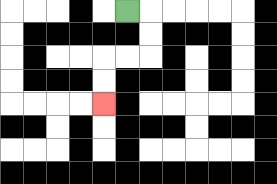{'start': '[5, 0]', 'end': '[4, 4]', 'path_directions': 'R,D,D,L,L,D,D', 'path_coordinates': '[[5, 0], [6, 0], [6, 1], [6, 2], [5, 2], [4, 2], [4, 3], [4, 4]]'}